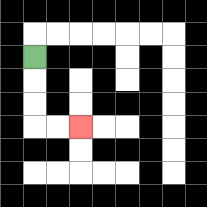{'start': '[1, 2]', 'end': '[3, 5]', 'path_directions': 'D,D,D,R,R', 'path_coordinates': '[[1, 2], [1, 3], [1, 4], [1, 5], [2, 5], [3, 5]]'}